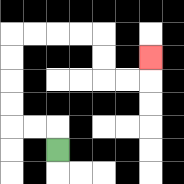{'start': '[2, 6]', 'end': '[6, 2]', 'path_directions': 'U,L,L,U,U,U,U,R,R,R,R,D,D,R,R,U', 'path_coordinates': '[[2, 6], [2, 5], [1, 5], [0, 5], [0, 4], [0, 3], [0, 2], [0, 1], [1, 1], [2, 1], [3, 1], [4, 1], [4, 2], [4, 3], [5, 3], [6, 3], [6, 2]]'}